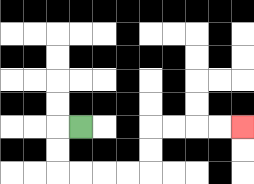{'start': '[3, 5]', 'end': '[10, 5]', 'path_directions': 'L,D,D,R,R,R,R,U,U,R,R,R,R', 'path_coordinates': '[[3, 5], [2, 5], [2, 6], [2, 7], [3, 7], [4, 7], [5, 7], [6, 7], [6, 6], [6, 5], [7, 5], [8, 5], [9, 5], [10, 5]]'}